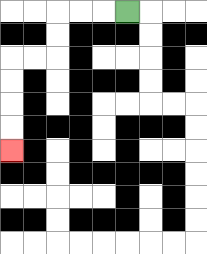{'start': '[5, 0]', 'end': '[0, 6]', 'path_directions': 'L,L,L,D,D,L,L,D,D,D,D', 'path_coordinates': '[[5, 0], [4, 0], [3, 0], [2, 0], [2, 1], [2, 2], [1, 2], [0, 2], [0, 3], [0, 4], [0, 5], [0, 6]]'}